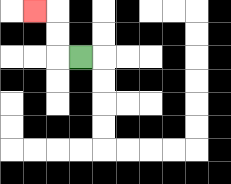{'start': '[3, 2]', 'end': '[1, 0]', 'path_directions': 'L,U,U,L', 'path_coordinates': '[[3, 2], [2, 2], [2, 1], [2, 0], [1, 0]]'}